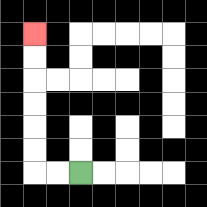{'start': '[3, 7]', 'end': '[1, 1]', 'path_directions': 'L,L,U,U,U,U,U,U', 'path_coordinates': '[[3, 7], [2, 7], [1, 7], [1, 6], [1, 5], [1, 4], [1, 3], [1, 2], [1, 1]]'}